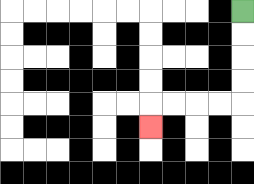{'start': '[10, 0]', 'end': '[6, 5]', 'path_directions': 'D,D,D,D,L,L,L,L,D', 'path_coordinates': '[[10, 0], [10, 1], [10, 2], [10, 3], [10, 4], [9, 4], [8, 4], [7, 4], [6, 4], [6, 5]]'}